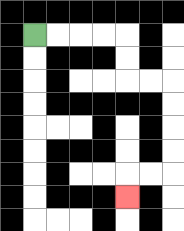{'start': '[1, 1]', 'end': '[5, 8]', 'path_directions': 'R,R,R,R,D,D,R,R,D,D,D,D,L,L,D', 'path_coordinates': '[[1, 1], [2, 1], [3, 1], [4, 1], [5, 1], [5, 2], [5, 3], [6, 3], [7, 3], [7, 4], [7, 5], [7, 6], [7, 7], [6, 7], [5, 7], [5, 8]]'}